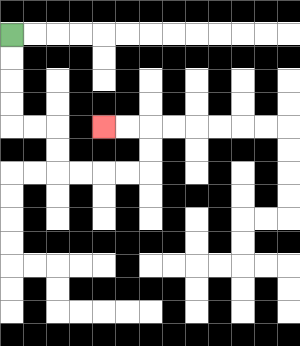{'start': '[0, 1]', 'end': '[4, 5]', 'path_directions': 'D,D,D,D,R,R,D,D,R,R,R,R,U,U,L,L', 'path_coordinates': '[[0, 1], [0, 2], [0, 3], [0, 4], [0, 5], [1, 5], [2, 5], [2, 6], [2, 7], [3, 7], [4, 7], [5, 7], [6, 7], [6, 6], [6, 5], [5, 5], [4, 5]]'}